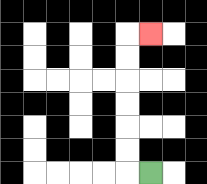{'start': '[6, 7]', 'end': '[6, 1]', 'path_directions': 'L,U,U,U,U,U,U,R', 'path_coordinates': '[[6, 7], [5, 7], [5, 6], [5, 5], [5, 4], [5, 3], [5, 2], [5, 1], [6, 1]]'}